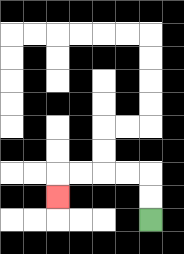{'start': '[6, 9]', 'end': '[2, 8]', 'path_directions': 'U,U,L,L,L,L,D', 'path_coordinates': '[[6, 9], [6, 8], [6, 7], [5, 7], [4, 7], [3, 7], [2, 7], [2, 8]]'}